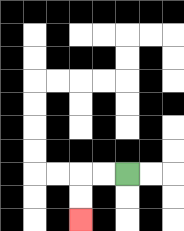{'start': '[5, 7]', 'end': '[3, 9]', 'path_directions': 'L,L,D,D', 'path_coordinates': '[[5, 7], [4, 7], [3, 7], [3, 8], [3, 9]]'}